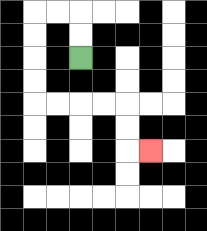{'start': '[3, 2]', 'end': '[6, 6]', 'path_directions': 'U,U,L,L,D,D,D,D,R,R,R,R,D,D,R', 'path_coordinates': '[[3, 2], [3, 1], [3, 0], [2, 0], [1, 0], [1, 1], [1, 2], [1, 3], [1, 4], [2, 4], [3, 4], [4, 4], [5, 4], [5, 5], [5, 6], [6, 6]]'}